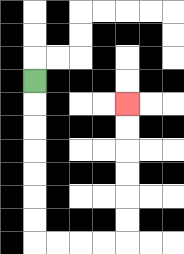{'start': '[1, 3]', 'end': '[5, 4]', 'path_directions': 'D,D,D,D,D,D,D,R,R,R,R,U,U,U,U,U,U', 'path_coordinates': '[[1, 3], [1, 4], [1, 5], [1, 6], [1, 7], [1, 8], [1, 9], [1, 10], [2, 10], [3, 10], [4, 10], [5, 10], [5, 9], [5, 8], [5, 7], [5, 6], [5, 5], [5, 4]]'}